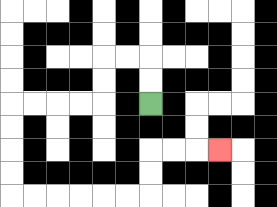{'start': '[6, 4]', 'end': '[9, 6]', 'path_directions': 'U,U,L,L,D,D,L,L,L,L,D,D,D,D,R,R,R,R,R,R,U,U,R,R,R', 'path_coordinates': '[[6, 4], [6, 3], [6, 2], [5, 2], [4, 2], [4, 3], [4, 4], [3, 4], [2, 4], [1, 4], [0, 4], [0, 5], [0, 6], [0, 7], [0, 8], [1, 8], [2, 8], [3, 8], [4, 8], [5, 8], [6, 8], [6, 7], [6, 6], [7, 6], [8, 6], [9, 6]]'}